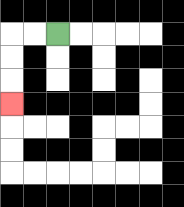{'start': '[2, 1]', 'end': '[0, 4]', 'path_directions': 'L,L,D,D,D', 'path_coordinates': '[[2, 1], [1, 1], [0, 1], [0, 2], [0, 3], [0, 4]]'}